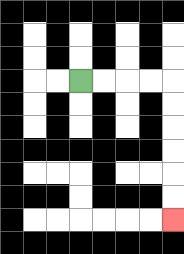{'start': '[3, 3]', 'end': '[7, 9]', 'path_directions': 'R,R,R,R,D,D,D,D,D,D', 'path_coordinates': '[[3, 3], [4, 3], [5, 3], [6, 3], [7, 3], [7, 4], [7, 5], [7, 6], [7, 7], [7, 8], [7, 9]]'}